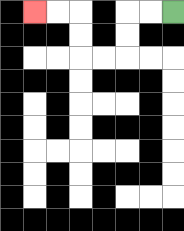{'start': '[7, 0]', 'end': '[1, 0]', 'path_directions': 'L,L,D,D,L,L,U,U,L,L', 'path_coordinates': '[[7, 0], [6, 0], [5, 0], [5, 1], [5, 2], [4, 2], [3, 2], [3, 1], [3, 0], [2, 0], [1, 0]]'}